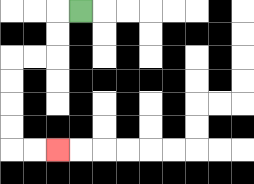{'start': '[3, 0]', 'end': '[2, 6]', 'path_directions': 'L,D,D,L,L,D,D,D,D,R,R', 'path_coordinates': '[[3, 0], [2, 0], [2, 1], [2, 2], [1, 2], [0, 2], [0, 3], [0, 4], [0, 5], [0, 6], [1, 6], [2, 6]]'}